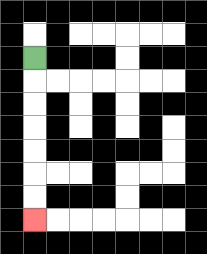{'start': '[1, 2]', 'end': '[1, 9]', 'path_directions': 'D,D,D,D,D,D,D', 'path_coordinates': '[[1, 2], [1, 3], [1, 4], [1, 5], [1, 6], [1, 7], [1, 8], [1, 9]]'}